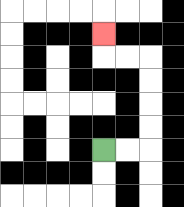{'start': '[4, 6]', 'end': '[4, 1]', 'path_directions': 'R,R,U,U,U,U,L,L,U', 'path_coordinates': '[[4, 6], [5, 6], [6, 6], [6, 5], [6, 4], [6, 3], [6, 2], [5, 2], [4, 2], [4, 1]]'}